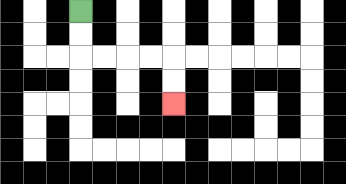{'start': '[3, 0]', 'end': '[7, 4]', 'path_directions': 'D,D,R,R,R,R,D,D', 'path_coordinates': '[[3, 0], [3, 1], [3, 2], [4, 2], [5, 2], [6, 2], [7, 2], [7, 3], [7, 4]]'}